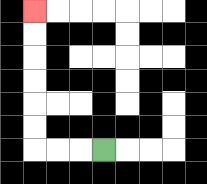{'start': '[4, 6]', 'end': '[1, 0]', 'path_directions': 'L,L,L,U,U,U,U,U,U', 'path_coordinates': '[[4, 6], [3, 6], [2, 6], [1, 6], [1, 5], [1, 4], [1, 3], [1, 2], [1, 1], [1, 0]]'}